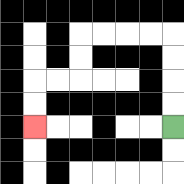{'start': '[7, 5]', 'end': '[1, 5]', 'path_directions': 'U,U,U,U,L,L,L,L,D,D,L,L,D,D', 'path_coordinates': '[[7, 5], [7, 4], [7, 3], [7, 2], [7, 1], [6, 1], [5, 1], [4, 1], [3, 1], [3, 2], [3, 3], [2, 3], [1, 3], [1, 4], [1, 5]]'}